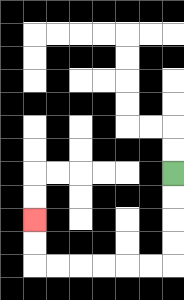{'start': '[7, 7]', 'end': '[1, 9]', 'path_directions': 'D,D,D,D,L,L,L,L,L,L,U,U', 'path_coordinates': '[[7, 7], [7, 8], [7, 9], [7, 10], [7, 11], [6, 11], [5, 11], [4, 11], [3, 11], [2, 11], [1, 11], [1, 10], [1, 9]]'}